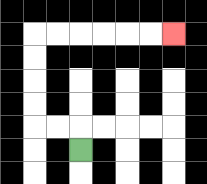{'start': '[3, 6]', 'end': '[7, 1]', 'path_directions': 'U,L,L,U,U,U,U,R,R,R,R,R,R', 'path_coordinates': '[[3, 6], [3, 5], [2, 5], [1, 5], [1, 4], [1, 3], [1, 2], [1, 1], [2, 1], [3, 1], [4, 1], [5, 1], [6, 1], [7, 1]]'}